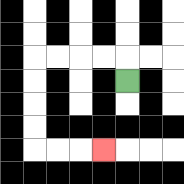{'start': '[5, 3]', 'end': '[4, 6]', 'path_directions': 'U,L,L,L,L,D,D,D,D,R,R,R', 'path_coordinates': '[[5, 3], [5, 2], [4, 2], [3, 2], [2, 2], [1, 2], [1, 3], [1, 4], [1, 5], [1, 6], [2, 6], [3, 6], [4, 6]]'}